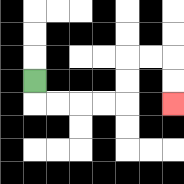{'start': '[1, 3]', 'end': '[7, 4]', 'path_directions': 'D,R,R,R,R,U,U,R,R,D,D', 'path_coordinates': '[[1, 3], [1, 4], [2, 4], [3, 4], [4, 4], [5, 4], [5, 3], [5, 2], [6, 2], [7, 2], [7, 3], [7, 4]]'}